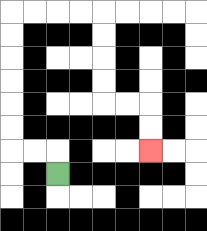{'start': '[2, 7]', 'end': '[6, 6]', 'path_directions': 'U,L,L,U,U,U,U,U,U,R,R,R,R,D,D,D,D,R,R,D,D', 'path_coordinates': '[[2, 7], [2, 6], [1, 6], [0, 6], [0, 5], [0, 4], [0, 3], [0, 2], [0, 1], [0, 0], [1, 0], [2, 0], [3, 0], [4, 0], [4, 1], [4, 2], [4, 3], [4, 4], [5, 4], [6, 4], [6, 5], [6, 6]]'}